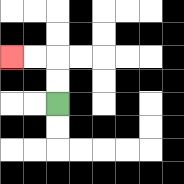{'start': '[2, 4]', 'end': '[0, 2]', 'path_directions': 'U,U,L,L', 'path_coordinates': '[[2, 4], [2, 3], [2, 2], [1, 2], [0, 2]]'}